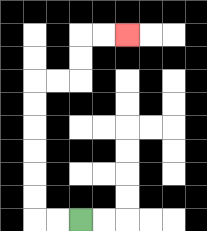{'start': '[3, 9]', 'end': '[5, 1]', 'path_directions': 'L,L,U,U,U,U,U,U,R,R,U,U,R,R', 'path_coordinates': '[[3, 9], [2, 9], [1, 9], [1, 8], [1, 7], [1, 6], [1, 5], [1, 4], [1, 3], [2, 3], [3, 3], [3, 2], [3, 1], [4, 1], [5, 1]]'}